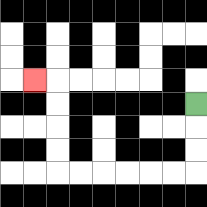{'start': '[8, 4]', 'end': '[1, 3]', 'path_directions': 'D,D,D,L,L,L,L,L,L,U,U,U,U,L', 'path_coordinates': '[[8, 4], [8, 5], [8, 6], [8, 7], [7, 7], [6, 7], [5, 7], [4, 7], [3, 7], [2, 7], [2, 6], [2, 5], [2, 4], [2, 3], [1, 3]]'}